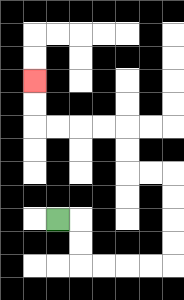{'start': '[2, 9]', 'end': '[1, 3]', 'path_directions': 'R,D,D,R,R,R,R,U,U,U,U,L,L,U,U,L,L,L,L,U,U', 'path_coordinates': '[[2, 9], [3, 9], [3, 10], [3, 11], [4, 11], [5, 11], [6, 11], [7, 11], [7, 10], [7, 9], [7, 8], [7, 7], [6, 7], [5, 7], [5, 6], [5, 5], [4, 5], [3, 5], [2, 5], [1, 5], [1, 4], [1, 3]]'}